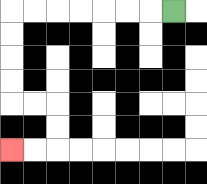{'start': '[7, 0]', 'end': '[0, 6]', 'path_directions': 'L,L,L,L,L,L,L,D,D,D,D,R,R,D,D,L,L', 'path_coordinates': '[[7, 0], [6, 0], [5, 0], [4, 0], [3, 0], [2, 0], [1, 0], [0, 0], [0, 1], [0, 2], [0, 3], [0, 4], [1, 4], [2, 4], [2, 5], [2, 6], [1, 6], [0, 6]]'}